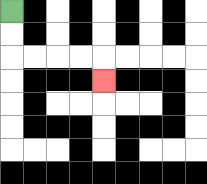{'start': '[0, 0]', 'end': '[4, 3]', 'path_directions': 'D,D,R,R,R,R,D', 'path_coordinates': '[[0, 0], [0, 1], [0, 2], [1, 2], [2, 2], [3, 2], [4, 2], [4, 3]]'}